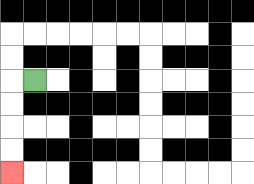{'start': '[1, 3]', 'end': '[0, 7]', 'path_directions': 'L,D,D,D,D', 'path_coordinates': '[[1, 3], [0, 3], [0, 4], [0, 5], [0, 6], [0, 7]]'}